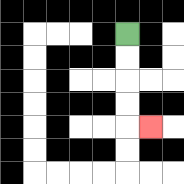{'start': '[5, 1]', 'end': '[6, 5]', 'path_directions': 'D,D,D,D,R', 'path_coordinates': '[[5, 1], [5, 2], [5, 3], [5, 4], [5, 5], [6, 5]]'}